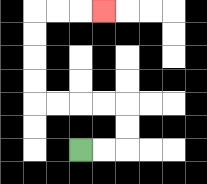{'start': '[3, 6]', 'end': '[4, 0]', 'path_directions': 'R,R,U,U,L,L,L,L,U,U,U,U,R,R,R', 'path_coordinates': '[[3, 6], [4, 6], [5, 6], [5, 5], [5, 4], [4, 4], [3, 4], [2, 4], [1, 4], [1, 3], [1, 2], [1, 1], [1, 0], [2, 0], [3, 0], [4, 0]]'}